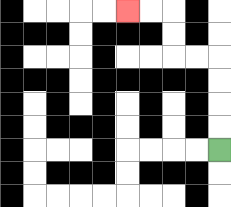{'start': '[9, 6]', 'end': '[5, 0]', 'path_directions': 'U,U,U,U,L,L,U,U,L,L', 'path_coordinates': '[[9, 6], [9, 5], [9, 4], [9, 3], [9, 2], [8, 2], [7, 2], [7, 1], [7, 0], [6, 0], [5, 0]]'}